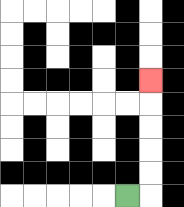{'start': '[5, 8]', 'end': '[6, 3]', 'path_directions': 'R,U,U,U,U,U', 'path_coordinates': '[[5, 8], [6, 8], [6, 7], [6, 6], [6, 5], [6, 4], [6, 3]]'}